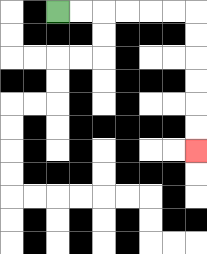{'start': '[2, 0]', 'end': '[8, 6]', 'path_directions': 'R,R,R,R,R,R,D,D,D,D,D,D', 'path_coordinates': '[[2, 0], [3, 0], [4, 0], [5, 0], [6, 0], [7, 0], [8, 0], [8, 1], [8, 2], [8, 3], [8, 4], [8, 5], [8, 6]]'}